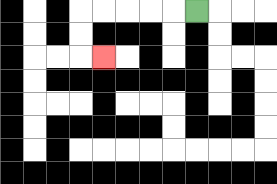{'start': '[8, 0]', 'end': '[4, 2]', 'path_directions': 'L,L,L,L,L,D,D,R', 'path_coordinates': '[[8, 0], [7, 0], [6, 0], [5, 0], [4, 0], [3, 0], [3, 1], [3, 2], [4, 2]]'}